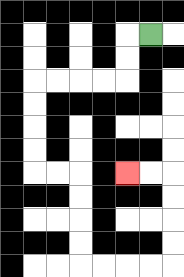{'start': '[6, 1]', 'end': '[5, 7]', 'path_directions': 'L,D,D,L,L,L,L,D,D,D,D,R,R,D,D,D,D,R,R,R,R,U,U,U,U,L,L', 'path_coordinates': '[[6, 1], [5, 1], [5, 2], [5, 3], [4, 3], [3, 3], [2, 3], [1, 3], [1, 4], [1, 5], [1, 6], [1, 7], [2, 7], [3, 7], [3, 8], [3, 9], [3, 10], [3, 11], [4, 11], [5, 11], [6, 11], [7, 11], [7, 10], [7, 9], [7, 8], [7, 7], [6, 7], [5, 7]]'}